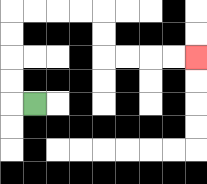{'start': '[1, 4]', 'end': '[8, 2]', 'path_directions': 'L,U,U,U,U,R,R,R,R,D,D,R,R,R,R', 'path_coordinates': '[[1, 4], [0, 4], [0, 3], [0, 2], [0, 1], [0, 0], [1, 0], [2, 0], [3, 0], [4, 0], [4, 1], [4, 2], [5, 2], [6, 2], [7, 2], [8, 2]]'}